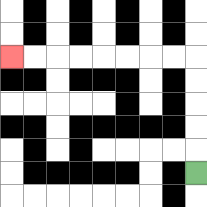{'start': '[8, 7]', 'end': '[0, 2]', 'path_directions': 'U,U,U,U,U,L,L,L,L,L,L,L,L', 'path_coordinates': '[[8, 7], [8, 6], [8, 5], [8, 4], [8, 3], [8, 2], [7, 2], [6, 2], [5, 2], [4, 2], [3, 2], [2, 2], [1, 2], [0, 2]]'}